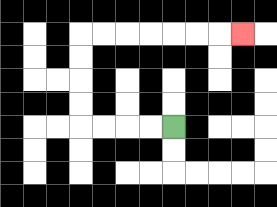{'start': '[7, 5]', 'end': '[10, 1]', 'path_directions': 'L,L,L,L,U,U,U,U,R,R,R,R,R,R,R', 'path_coordinates': '[[7, 5], [6, 5], [5, 5], [4, 5], [3, 5], [3, 4], [3, 3], [3, 2], [3, 1], [4, 1], [5, 1], [6, 1], [7, 1], [8, 1], [9, 1], [10, 1]]'}